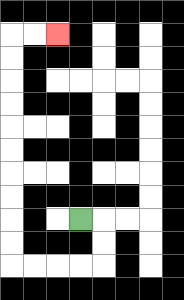{'start': '[3, 9]', 'end': '[2, 1]', 'path_directions': 'R,D,D,L,L,L,L,U,U,U,U,U,U,U,U,U,U,R,R', 'path_coordinates': '[[3, 9], [4, 9], [4, 10], [4, 11], [3, 11], [2, 11], [1, 11], [0, 11], [0, 10], [0, 9], [0, 8], [0, 7], [0, 6], [0, 5], [0, 4], [0, 3], [0, 2], [0, 1], [1, 1], [2, 1]]'}